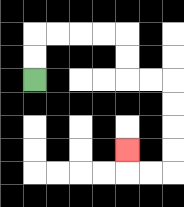{'start': '[1, 3]', 'end': '[5, 6]', 'path_directions': 'U,U,R,R,R,R,D,D,R,R,D,D,D,D,L,L,U', 'path_coordinates': '[[1, 3], [1, 2], [1, 1], [2, 1], [3, 1], [4, 1], [5, 1], [5, 2], [5, 3], [6, 3], [7, 3], [7, 4], [7, 5], [7, 6], [7, 7], [6, 7], [5, 7], [5, 6]]'}